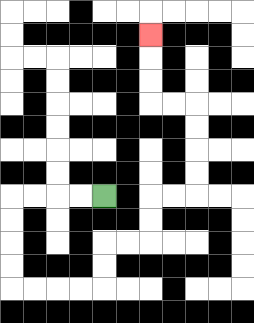{'start': '[4, 8]', 'end': '[6, 1]', 'path_directions': 'L,L,L,L,D,D,D,D,R,R,R,R,U,U,R,R,U,U,R,R,U,U,U,U,L,L,U,U,U', 'path_coordinates': '[[4, 8], [3, 8], [2, 8], [1, 8], [0, 8], [0, 9], [0, 10], [0, 11], [0, 12], [1, 12], [2, 12], [3, 12], [4, 12], [4, 11], [4, 10], [5, 10], [6, 10], [6, 9], [6, 8], [7, 8], [8, 8], [8, 7], [8, 6], [8, 5], [8, 4], [7, 4], [6, 4], [6, 3], [6, 2], [6, 1]]'}